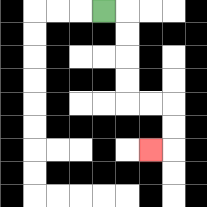{'start': '[4, 0]', 'end': '[6, 6]', 'path_directions': 'R,D,D,D,D,R,R,D,D,L', 'path_coordinates': '[[4, 0], [5, 0], [5, 1], [5, 2], [5, 3], [5, 4], [6, 4], [7, 4], [7, 5], [7, 6], [6, 6]]'}